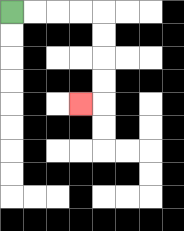{'start': '[0, 0]', 'end': '[3, 4]', 'path_directions': 'R,R,R,R,D,D,D,D,L', 'path_coordinates': '[[0, 0], [1, 0], [2, 0], [3, 0], [4, 0], [4, 1], [4, 2], [4, 3], [4, 4], [3, 4]]'}